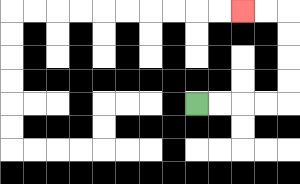{'start': '[8, 4]', 'end': '[10, 0]', 'path_directions': 'R,R,R,R,U,U,U,U,L,L', 'path_coordinates': '[[8, 4], [9, 4], [10, 4], [11, 4], [12, 4], [12, 3], [12, 2], [12, 1], [12, 0], [11, 0], [10, 0]]'}